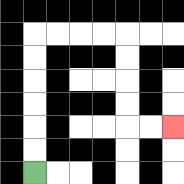{'start': '[1, 7]', 'end': '[7, 5]', 'path_directions': 'U,U,U,U,U,U,R,R,R,R,D,D,D,D,R,R', 'path_coordinates': '[[1, 7], [1, 6], [1, 5], [1, 4], [1, 3], [1, 2], [1, 1], [2, 1], [3, 1], [4, 1], [5, 1], [5, 2], [5, 3], [5, 4], [5, 5], [6, 5], [7, 5]]'}